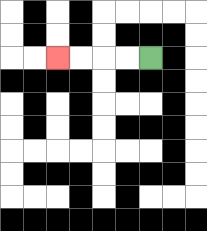{'start': '[6, 2]', 'end': '[2, 2]', 'path_directions': 'L,L,L,L', 'path_coordinates': '[[6, 2], [5, 2], [4, 2], [3, 2], [2, 2]]'}